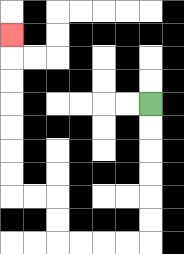{'start': '[6, 4]', 'end': '[0, 1]', 'path_directions': 'D,D,D,D,D,D,L,L,L,L,U,U,L,L,U,U,U,U,U,U,U', 'path_coordinates': '[[6, 4], [6, 5], [6, 6], [6, 7], [6, 8], [6, 9], [6, 10], [5, 10], [4, 10], [3, 10], [2, 10], [2, 9], [2, 8], [1, 8], [0, 8], [0, 7], [0, 6], [0, 5], [0, 4], [0, 3], [0, 2], [0, 1]]'}